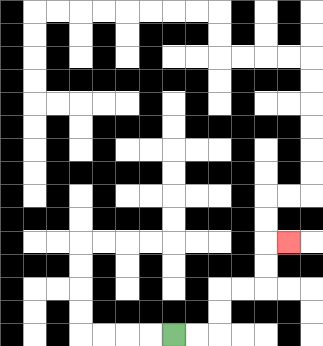{'start': '[7, 14]', 'end': '[12, 10]', 'path_directions': 'R,R,U,U,R,R,U,U,R', 'path_coordinates': '[[7, 14], [8, 14], [9, 14], [9, 13], [9, 12], [10, 12], [11, 12], [11, 11], [11, 10], [12, 10]]'}